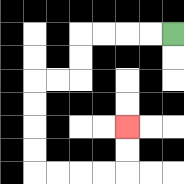{'start': '[7, 1]', 'end': '[5, 5]', 'path_directions': 'L,L,L,L,D,D,L,L,D,D,D,D,R,R,R,R,U,U', 'path_coordinates': '[[7, 1], [6, 1], [5, 1], [4, 1], [3, 1], [3, 2], [3, 3], [2, 3], [1, 3], [1, 4], [1, 5], [1, 6], [1, 7], [2, 7], [3, 7], [4, 7], [5, 7], [5, 6], [5, 5]]'}